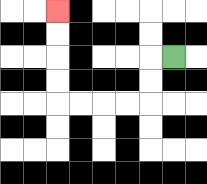{'start': '[7, 2]', 'end': '[2, 0]', 'path_directions': 'L,D,D,L,L,L,L,U,U,U,U', 'path_coordinates': '[[7, 2], [6, 2], [6, 3], [6, 4], [5, 4], [4, 4], [3, 4], [2, 4], [2, 3], [2, 2], [2, 1], [2, 0]]'}